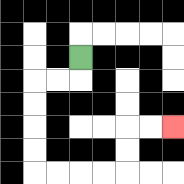{'start': '[3, 2]', 'end': '[7, 5]', 'path_directions': 'D,L,L,D,D,D,D,R,R,R,R,U,U,R,R', 'path_coordinates': '[[3, 2], [3, 3], [2, 3], [1, 3], [1, 4], [1, 5], [1, 6], [1, 7], [2, 7], [3, 7], [4, 7], [5, 7], [5, 6], [5, 5], [6, 5], [7, 5]]'}